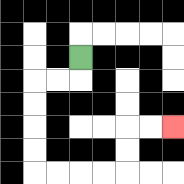{'start': '[3, 2]', 'end': '[7, 5]', 'path_directions': 'D,L,L,D,D,D,D,R,R,R,R,U,U,R,R', 'path_coordinates': '[[3, 2], [3, 3], [2, 3], [1, 3], [1, 4], [1, 5], [1, 6], [1, 7], [2, 7], [3, 7], [4, 7], [5, 7], [5, 6], [5, 5], [6, 5], [7, 5]]'}